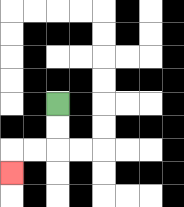{'start': '[2, 4]', 'end': '[0, 7]', 'path_directions': 'D,D,L,L,D', 'path_coordinates': '[[2, 4], [2, 5], [2, 6], [1, 6], [0, 6], [0, 7]]'}